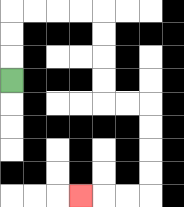{'start': '[0, 3]', 'end': '[3, 8]', 'path_directions': 'U,U,U,R,R,R,R,D,D,D,D,R,R,D,D,D,D,L,L,L', 'path_coordinates': '[[0, 3], [0, 2], [0, 1], [0, 0], [1, 0], [2, 0], [3, 0], [4, 0], [4, 1], [4, 2], [4, 3], [4, 4], [5, 4], [6, 4], [6, 5], [6, 6], [6, 7], [6, 8], [5, 8], [4, 8], [3, 8]]'}